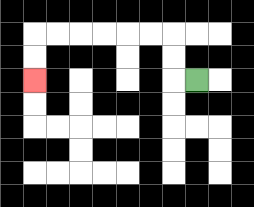{'start': '[8, 3]', 'end': '[1, 3]', 'path_directions': 'L,U,U,L,L,L,L,L,L,D,D', 'path_coordinates': '[[8, 3], [7, 3], [7, 2], [7, 1], [6, 1], [5, 1], [4, 1], [3, 1], [2, 1], [1, 1], [1, 2], [1, 3]]'}